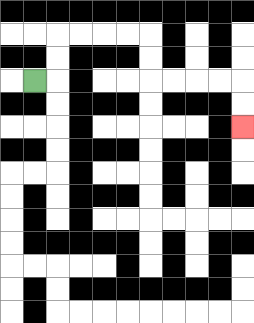{'start': '[1, 3]', 'end': '[10, 5]', 'path_directions': 'R,U,U,R,R,R,R,D,D,R,R,R,R,D,D', 'path_coordinates': '[[1, 3], [2, 3], [2, 2], [2, 1], [3, 1], [4, 1], [5, 1], [6, 1], [6, 2], [6, 3], [7, 3], [8, 3], [9, 3], [10, 3], [10, 4], [10, 5]]'}